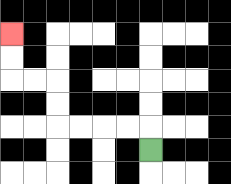{'start': '[6, 6]', 'end': '[0, 1]', 'path_directions': 'U,L,L,L,L,U,U,L,L,U,U', 'path_coordinates': '[[6, 6], [6, 5], [5, 5], [4, 5], [3, 5], [2, 5], [2, 4], [2, 3], [1, 3], [0, 3], [0, 2], [0, 1]]'}